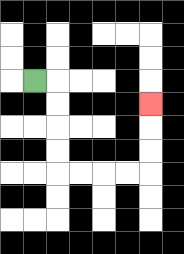{'start': '[1, 3]', 'end': '[6, 4]', 'path_directions': 'R,D,D,D,D,R,R,R,R,U,U,U', 'path_coordinates': '[[1, 3], [2, 3], [2, 4], [2, 5], [2, 6], [2, 7], [3, 7], [4, 7], [5, 7], [6, 7], [6, 6], [6, 5], [6, 4]]'}